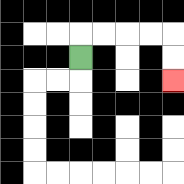{'start': '[3, 2]', 'end': '[7, 3]', 'path_directions': 'U,R,R,R,R,D,D', 'path_coordinates': '[[3, 2], [3, 1], [4, 1], [5, 1], [6, 1], [7, 1], [7, 2], [7, 3]]'}